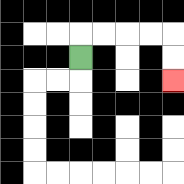{'start': '[3, 2]', 'end': '[7, 3]', 'path_directions': 'U,R,R,R,R,D,D', 'path_coordinates': '[[3, 2], [3, 1], [4, 1], [5, 1], [6, 1], [7, 1], [7, 2], [7, 3]]'}